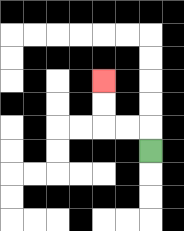{'start': '[6, 6]', 'end': '[4, 3]', 'path_directions': 'U,L,L,U,U', 'path_coordinates': '[[6, 6], [6, 5], [5, 5], [4, 5], [4, 4], [4, 3]]'}